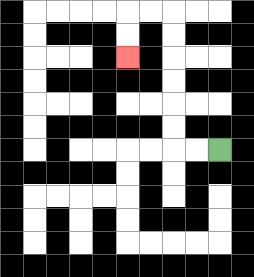{'start': '[9, 6]', 'end': '[5, 2]', 'path_directions': 'L,L,U,U,U,U,U,U,L,L,D,D', 'path_coordinates': '[[9, 6], [8, 6], [7, 6], [7, 5], [7, 4], [7, 3], [7, 2], [7, 1], [7, 0], [6, 0], [5, 0], [5, 1], [5, 2]]'}